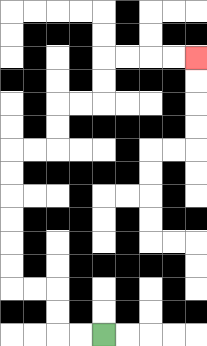{'start': '[4, 14]', 'end': '[8, 2]', 'path_directions': 'L,L,U,U,L,L,U,U,U,U,U,U,R,R,U,U,R,R,U,U,R,R,R,R', 'path_coordinates': '[[4, 14], [3, 14], [2, 14], [2, 13], [2, 12], [1, 12], [0, 12], [0, 11], [0, 10], [0, 9], [0, 8], [0, 7], [0, 6], [1, 6], [2, 6], [2, 5], [2, 4], [3, 4], [4, 4], [4, 3], [4, 2], [5, 2], [6, 2], [7, 2], [8, 2]]'}